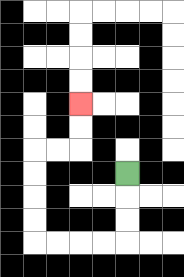{'start': '[5, 7]', 'end': '[3, 4]', 'path_directions': 'D,D,D,L,L,L,L,U,U,U,U,R,R,U,U', 'path_coordinates': '[[5, 7], [5, 8], [5, 9], [5, 10], [4, 10], [3, 10], [2, 10], [1, 10], [1, 9], [1, 8], [1, 7], [1, 6], [2, 6], [3, 6], [3, 5], [3, 4]]'}